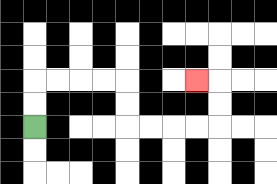{'start': '[1, 5]', 'end': '[8, 3]', 'path_directions': 'U,U,R,R,R,R,D,D,R,R,R,R,U,U,L', 'path_coordinates': '[[1, 5], [1, 4], [1, 3], [2, 3], [3, 3], [4, 3], [5, 3], [5, 4], [5, 5], [6, 5], [7, 5], [8, 5], [9, 5], [9, 4], [9, 3], [8, 3]]'}